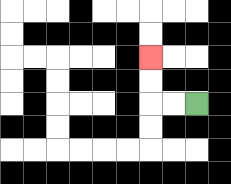{'start': '[8, 4]', 'end': '[6, 2]', 'path_directions': 'L,L,U,U', 'path_coordinates': '[[8, 4], [7, 4], [6, 4], [6, 3], [6, 2]]'}